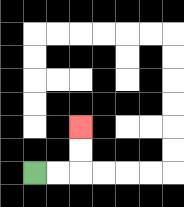{'start': '[1, 7]', 'end': '[3, 5]', 'path_directions': 'R,R,U,U', 'path_coordinates': '[[1, 7], [2, 7], [3, 7], [3, 6], [3, 5]]'}